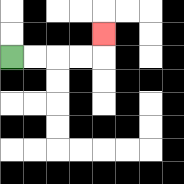{'start': '[0, 2]', 'end': '[4, 1]', 'path_directions': 'R,R,R,R,U', 'path_coordinates': '[[0, 2], [1, 2], [2, 2], [3, 2], [4, 2], [4, 1]]'}